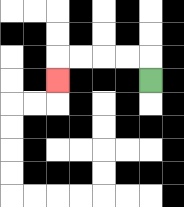{'start': '[6, 3]', 'end': '[2, 3]', 'path_directions': 'U,L,L,L,L,D', 'path_coordinates': '[[6, 3], [6, 2], [5, 2], [4, 2], [3, 2], [2, 2], [2, 3]]'}